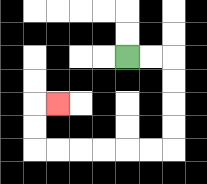{'start': '[5, 2]', 'end': '[2, 4]', 'path_directions': 'R,R,D,D,D,D,L,L,L,L,L,L,U,U,R', 'path_coordinates': '[[5, 2], [6, 2], [7, 2], [7, 3], [7, 4], [7, 5], [7, 6], [6, 6], [5, 6], [4, 6], [3, 6], [2, 6], [1, 6], [1, 5], [1, 4], [2, 4]]'}